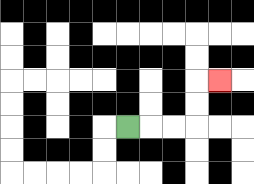{'start': '[5, 5]', 'end': '[9, 3]', 'path_directions': 'R,R,R,U,U,R', 'path_coordinates': '[[5, 5], [6, 5], [7, 5], [8, 5], [8, 4], [8, 3], [9, 3]]'}